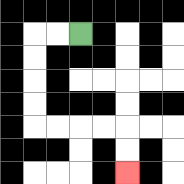{'start': '[3, 1]', 'end': '[5, 7]', 'path_directions': 'L,L,D,D,D,D,R,R,R,R,D,D', 'path_coordinates': '[[3, 1], [2, 1], [1, 1], [1, 2], [1, 3], [1, 4], [1, 5], [2, 5], [3, 5], [4, 5], [5, 5], [5, 6], [5, 7]]'}